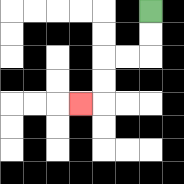{'start': '[6, 0]', 'end': '[3, 4]', 'path_directions': 'D,D,L,L,D,D,L', 'path_coordinates': '[[6, 0], [6, 1], [6, 2], [5, 2], [4, 2], [4, 3], [4, 4], [3, 4]]'}